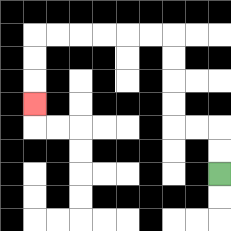{'start': '[9, 7]', 'end': '[1, 4]', 'path_directions': 'U,U,L,L,U,U,U,U,L,L,L,L,L,L,D,D,D', 'path_coordinates': '[[9, 7], [9, 6], [9, 5], [8, 5], [7, 5], [7, 4], [7, 3], [7, 2], [7, 1], [6, 1], [5, 1], [4, 1], [3, 1], [2, 1], [1, 1], [1, 2], [1, 3], [1, 4]]'}